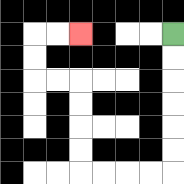{'start': '[7, 1]', 'end': '[3, 1]', 'path_directions': 'D,D,D,D,D,D,L,L,L,L,U,U,U,U,L,L,U,U,R,R', 'path_coordinates': '[[7, 1], [7, 2], [7, 3], [7, 4], [7, 5], [7, 6], [7, 7], [6, 7], [5, 7], [4, 7], [3, 7], [3, 6], [3, 5], [3, 4], [3, 3], [2, 3], [1, 3], [1, 2], [1, 1], [2, 1], [3, 1]]'}